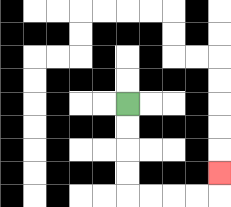{'start': '[5, 4]', 'end': '[9, 7]', 'path_directions': 'D,D,D,D,R,R,R,R,U', 'path_coordinates': '[[5, 4], [5, 5], [5, 6], [5, 7], [5, 8], [6, 8], [7, 8], [8, 8], [9, 8], [9, 7]]'}